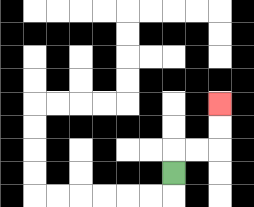{'start': '[7, 7]', 'end': '[9, 4]', 'path_directions': 'U,R,R,U,U', 'path_coordinates': '[[7, 7], [7, 6], [8, 6], [9, 6], [9, 5], [9, 4]]'}